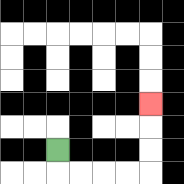{'start': '[2, 6]', 'end': '[6, 4]', 'path_directions': 'D,R,R,R,R,U,U,U', 'path_coordinates': '[[2, 6], [2, 7], [3, 7], [4, 7], [5, 7], [6, 7], [6, 6], [6, 5], [6, 4]]'}